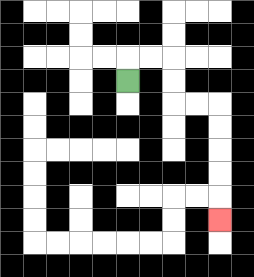{'start': '[5, 3]', 'end': '[9, 9]', 'path_directions': 'U,R,R,D,D,R,R,D,D,D,D,D', 'path_coordinates': '[[5, 3], [5, 2], [6, 2], [7, 2], [7, 3], [7, 4], [8, 4], [9, 4], [9, 5], [9, 6], [9, 7], [9, 8], [9, 9]]'}